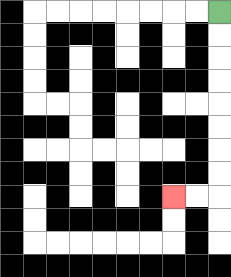{'start': '[9, 0]', 'end': '[7, 8]', 'path_directions': 'D,D,D,D,D,D,D,D,L,L', 'path_coordinates': '[[9, 0], [9, 1], [9, 2], [9, 3], [9, 4], [9, 5], [9, 6], [9, 7], [9, 8], [8, 8], [7, 8]]'}